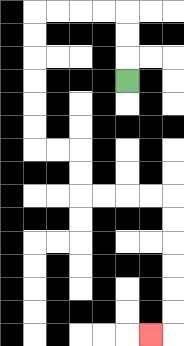{'start': '[5, 3]', 'end': '[6, 14]', 'path_directions': 'U,U,U,L,L,L,L,D,D,D,D,D,D,R,R,D,D,R,R,R,R,D,D,D,D,D,D,L', 'path_coordinates': '[[5, 3], [5, 2], [5, 1], [5, 0], [4, 0], [3, 0], [2, 0], [1, 0], [1, 1], [1, 2], [1, 3], [1, 4], [1, 5], [1, 6], [2, 6], [3, 6], [3, 7], [3, 8], [4, 8], [5, 8], [6, 8], [7, 8], [7, 9], [7, 10], [7, 11], [7, 12], [7, 13], [7, 14], [6, 14]]'}